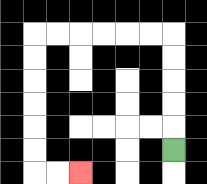{'start': '[7, 6]', 'end': '[3, 7]', 'path_directions': 'U,U,U,U,U,L,L,L,L,L,L,D,D,D,D,D,D,R,R', 'path_coordinates': '[[7, 6], [7, 5], [7, 4], [7, 3], [7, 2], [7, 1], [6, 1], [5, 1], [4, 1], [3, 1], [2, 1], [1, 1], [1, 2], [1, 3], [1, 4], [1, 5], [1, 6], [1, 7], [2, 7], [3, 7]]'}